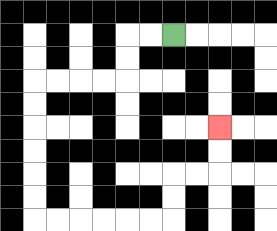{'start': '[7, 1]', 'end': '[9, 5]', 'path_directions': 'L,L,D,D,L,L,L,L,D,D,D,D,D,D,R,R,R,R,R,R,U,U,R,R,U,U', 'path_coordinates': '[[7, 1], [6, 1], [5, 1], [5, 2], [5, 3], [4, 3], [3, 3], [2, 3], [1, 3], [1, 4], [1, 5], [1, 6], [1, 7], [1, 8], [1, 9], [2, 9], [3, 9], [4, 9], [5, 9], [6, 9], [7, 9], [7, 8], [7, 7], [8, 7], [9, 7], [9, 6], [9, 5]]'}